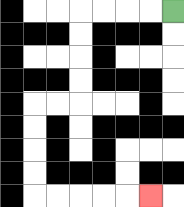{'start': '[7, 0]', 'end': '[6, 8]', 'path_directions': 'L,L,L,L,D,D,D,D,L,L,D,D,D,D,R,R,R,R,R', 'path_coordinates': '[[7, 0], [6, 0], [5, 0], [4, 0], [3, 0], [3, 1], [3, 2], [3, 3], [3, 4], [2, 4], [1, 4], [1, 5], [1, 6], [1, 7], [1, 8], [2, 8], [3, 8], [4, 8], [5, 8], [6, 8]]'}